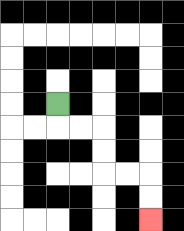{'start': '[2, 4]', 'end': '[6, 9]', 'path_directions': 'D,R,R,D,D,R,R,D,D', 'path_coordinates': '[[2, 4], [2, 5], [3, 5], [4, 5], [4, 6], [4, 7], [5, 7], [6, 7], [6, 8], [6, 9]]'}